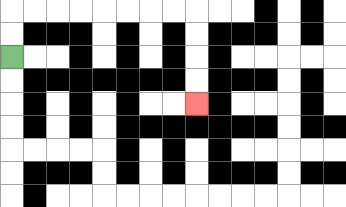{'start': '[0, 2]', 'end': '[8, 4]', 'path_directions': 'U,U,R,R,R,R,R,R,R,R,D,D,D,D', 'path_coordinates': '[[0, 2], [0, 1], [0, 0], [1, 0], [2, 0], [3, 0], [4, 0], [5, 0], [6, 0], [7, 0], [8, 0], [8, 1], [8, 2], [8, 3], [8, 4]]'}